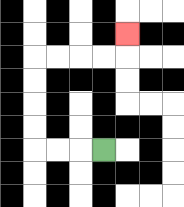{'start': '[4, 6]', 'end': '[5, 1]', 'path_directions': 'L,L,L,U,U,U,U,R,R,R,R,U', 'path_coordinates': '[[4, 6], [3, 6], [2, 6], [1, 6], [1, 5], [1, 4], [1, 3], [1, 2], [2, 2], [3, 2], [4, 2], [5, 2], [5, 1]]'}